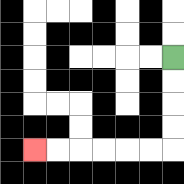{'start': '[7, 2]', 'end': '[1, 6]', 'path_directions': 'D,D,D,D,L,L,L,L,L,L', 'path_coordinates': '[[7, 2], [7, 3], [7, 4], [7, 5], [7, 6], [6, 6], [5, 6], [4, 6], [3, 6], [2, 6], [1, 6]]'}